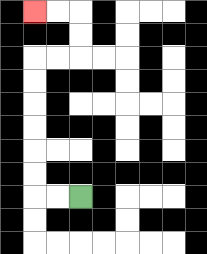{'start': '[3, 8]', 'end': '[1, 0]', 'path_directions': 'L,L,U,U,U,U,U,U,R,R,U,U,L,L', 'path_coordinates': '[[3, 8], [2, 8], [1, 8], [1, 7], [1, 6], [1, 5], [1, 4], [1, 3], [1, 2], [2, 2], [3, 2], [3, 1], [3, 0], [2, 0], [1, 0]]'}